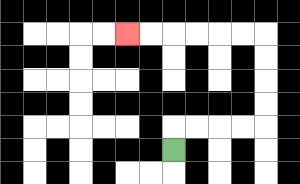{'start': '[7, 6]', 'end': '[5, 1]', 'path_directions': 'U,R,R,R,R,U,U,U,U,L,L,L,L,L,L', 'path_coordinates': '[[7, 6], [7, 5], [8, 5], [9, 5], [10, 5], [11, 5], [11, 4], [11, 3], [11, 2], [11, 1], [10, 1], [9, 1], [8, 1], [7, 1], [6, 1], [5, 1]]'}